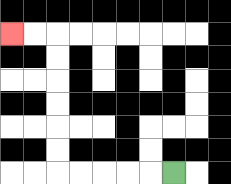{'start': '[7, 7]', 'end': '[0, 1]', 'path_directions': 'L,L,L,L,L,U,U,U,U,U,U,L,L', 'path_coordinates': '[[7, 7], [6, 7], [5, 7], [4, 7], [3, 7], [2, 7], [2, 6], [2, 5], [2, 4], [2, 3], [2, 2], [2, 1], [1, 1], [0, 1]]'}